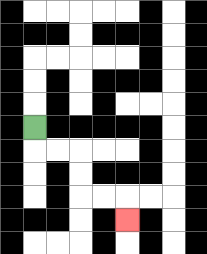{'start': '[1, 5]', 'end': '[5, 9]', 'path_directions': 'D,R,R,D,D,R,R,D', 'path_coordinates': '[[1, 5], [1, 6], [2, 6], [3, 6], [3, 7], [3, 8], [4, 8], [5, 8], [5, 9]]'}